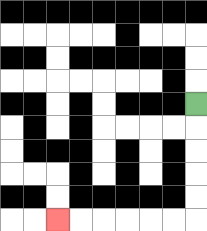{'start': '[8, 4]', 'end': '[2, 9]', 'path_directions': 'D,D,D,D,D,L,L,L,L,L,L', 'path_coordinates': '[[8, 4], [8, 5], [8, 6], [8, 7], [8, 8], [8, 9], [7, 9], [6, 9], [5, 9], [4, 9], [3, 9], [2, 9]]'}